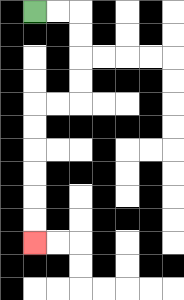{'start': '[1, 0]', 'end': '[1, 10]', 'path_directions': 'R,R,D,D,D,D,L,L,D,D,D,D,D,D', 'path_coordinates': '[[1, 0], [2, 0], [3, 0], [3, 1], [3, 2], [3, 3], [3, 4], [2, 4], [1, 4], [1, 5], [1, 6], [1, 7], [1, 8], [1, 9], [1, 10]]'}